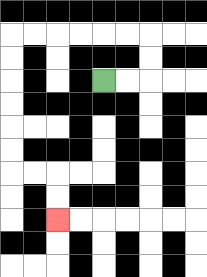{'start': '[4, 3]', 'end': '[2, 9]', 'path_directions': 'R,R,U,U,L,L,L,L,L,L,D,D,D,D,D,D,R,R,D,D', 'path_coordinates': '[[4, 3], [5, 3], [6, 3], [6, 2], [6, 1], [5, 1], [4, 1], [3, 1], [2, 1], [1, 1], [0, 1], [0, 2], [0, 3], [0, 4], [0, 5], [0, 6], [0, 7], [1, 7], [2, 7], [2, 8], [2, 9]]'}